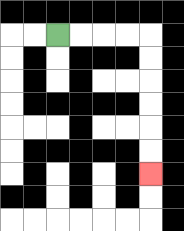{'start': '[2, 1]', 'end': '[6, 7]', 'path_directions': 'R,R,R,R,D,D,D,D,D,D', 'path_coordinates': '[[2, 1], [3, 1], [4, 1], [5, 1], [6, 1], [6, 2], [6, 3], [6, 4], [6, 5], [6, 6], [6, 7]]'}